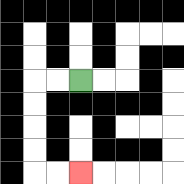{'start': '[3, 3]', 'end': '[3, 7]', 'path_directions': 'L,L,D,D,D,D,R,R', 'path_coordinates': '[[3, 3], [2, 3], [1, 3], [1, 4], [1, 5], [1, 6], [1, 7], [2, 7], [3, 7]]'}